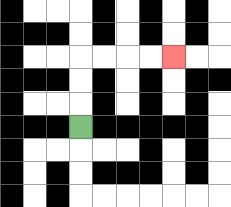{'start': '[3, 5]', 'end': '[7, 2]', 'path_directions': 'U,U,U,R,R,R,R', 'path_coordinates': '[[3, 5], [3, 4], [3, 3], [3, 2], [4, 2], [5, 2], [6, 2], [7, 2]]'}